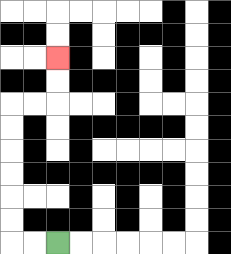{'start': '[2, 10]', 'end': '[2, 2]', 'path_directions': 'L,L,U,U,U,U,U,U,R,R,U,U', 'path_coordinates': '[[2, 10], [1, 10], [0, 10], [0, 9], [0, 8], [0, 7], [0, 6], [0, 5], [0, 4], [1, 4], [2, 4], [2, 3], [2, 2]]'}